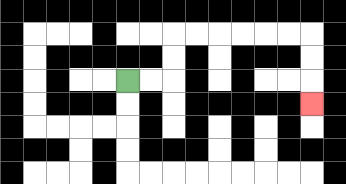{'start': '[5, 3]', 'end': '[13, 4]', 'path_directions': 'R,R,U,U,R,R,R,R,R,R,D,D,D', 'path_coordinates': '[[5, 3], [6, 3], [7, 3], [7, 2], [7, 1], [8, 1], [9, 1], [10, 1], [11, 1], [12, 1], [13, 1], [13, 2], [13, 3], [13, 4]]'}